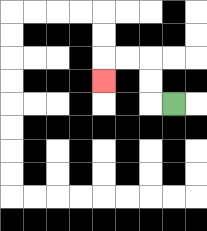{'start': '[7, 4]', 'end': '[4, 3]', 'path_directions': 'L,U,U,L,L,D', 'path_coordinates': '[[7, 4], [6, 4], [6, 3], [6, 2], [5, 2], [4, 2], [4, 3]]'}